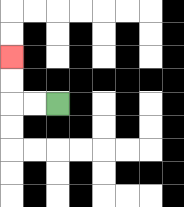{'start': '[2, 4]', 'end': '[0, 2]', 'path_directions': 'L,L,U,U', 'path_coordinates': '[[2, 4], [1, 4], [0, 4], [0, 3], [0, 2]]'}